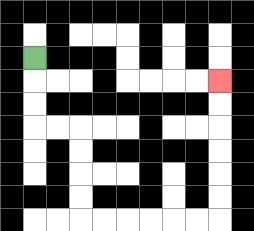{'start': '[1, 2]', 'end': '[9, 3]', 'path_directions': 'D,D,D,R,R,D,D,D,D,R,R,R,R,R,R,U,U,U,U,U,U', 'path_coordinates': '[[1, 2], [1, 3], [1, 4], [1, 5], [2, 5], [3, 5], [3, 6], [3, 7], [3, 8], [3, 9], [4, 9], [5, 9], [6, 9], [7, 9], [8, 9], [9, 9], [9, 8], [9, 7], [9, 6], [9, 5], [9, 4], [9, 3]]'}